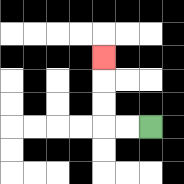{'start': '[6, 5]', 'end': '[4, 2]', 'path_directions': 'L,L,U,U,U', 'path_coordinates': '[[6, 5], [5, 5], [4, 5], [4, 4], [4, 3], [4, 2]]'}